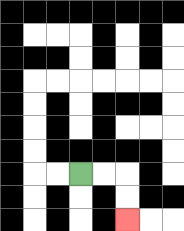{'start': '[3, 7]', 'end': '[5, 9]', 'path_directions': 'R,R,D,D', 'path_coordinates': '[[3, 7], [4, 7], [5, 7], [5, 8], [5, 9]]'}